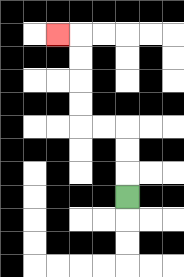{'start': '[5, 8]', 'end': '[2, 1]', 'path_directions': 'U,U,U,L,L,U,U,U,U,L', 'path_coordinates': '[[5, 8], [5, 7], [5, 6], [5, 5], [4, 5], [3, 5], [3, 4], [3, 3], [3, 2], [3, 1], [2, 1]]'}